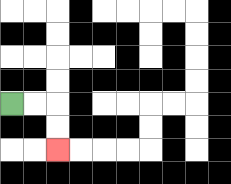{'start': '[0, 4]', 'end': '[2, 6]', 'path_directions': 'R,R,D,D', 'path_coordinates': '[[0, 4], [1, 4], [2, 4], [2, 5], [2, 6]]'}